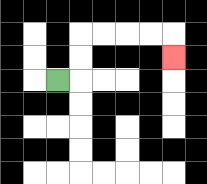{'start': '[2, 3]', 'end': '[7, 2]', 'path_directions': 'R,U,U,R,R,R,R,D', 'path_coordinates': '[[2, 3], [3, 3], [3, 2], [3, 1], [4, 1], [5, 1], [6, 1], [7, 1], [7, 2]]'}